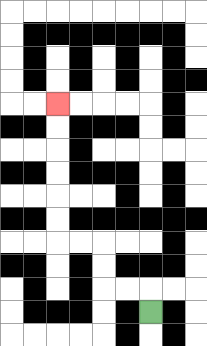{'start': '[6, 13]', 'end': '[2, 4]', 'path_directions': 'U,L,L,U,U,L,L,U,U,U,U,U,U', 'path_coordinates': '[[6, 13], [6, 12], [5, 12], [4, 12], [4, 11], [4, 10], [3, 10], [2, 10], [2, 9], [2, 8], [2, 7], [2, 6], [2, 5], [2, 4]]'}